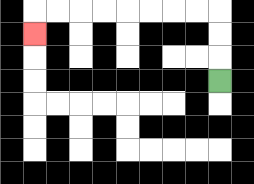{'start': '[9, 3]', 'end': '[1, 1]', 'path_directions': 'U,U,U,L,L,L,L,L,L,L,L,D', 'path_coordinates': '[[9, 3], [9, 2], [9, 1], [9, 0], [8, 0], [7, 0], [6, 0], [5, 0], [4, 0], [3, 0], [2, 0], [1, 0], [1, 1]]'}